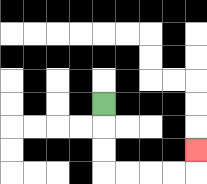{'start': '[4, 4]', 'end': '[8, 6]', 'path_directions': 'D,D,D,R,R,R,R,U', 'path_coordinates': '[[4, 4], [4, 5], [4, 6], [4, 7], [5, 7], [6, 7], [7, 7], [8, 7], [8, 6]]'}